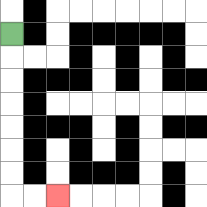{'start': '[0, 1]', 'end': '[2, 8]', 'path_directions': 'D,D,D,D,D,D,D,R,R', 'path_coordinates': '[[0, 1], [0, 2], [0, 3], [0, 4], [0, 5], [0, 6], [0, 7], [0, 8], [1, 8], [2, 8]]'}